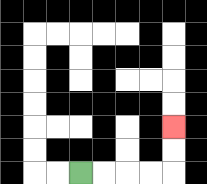{'start': '[3, 7]', 'end': '[7, 5]', 'path_directions': 'R,R,R,R,U,U', 'path_coordinates': '[[3, 7], [4, 7], [5, 7], [6, 7], [7, 7], [7, 6], [7, 5]]'}